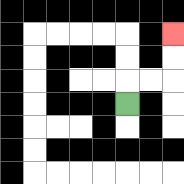{'start': '[5, 4]', 'end': '[7, 1]', 'path_directions': 'U,R,R,U,U', 'path_coordinates': '[[5, 4], [5, 3], [6, 3], [7, 3], [7, 2], [7, 1]]'}